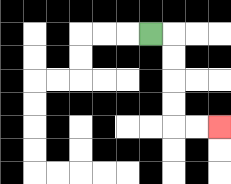{'start': '[6, 1]', 'end': '[9, 5]', 'path_directions': 'R,D,D,D,D,R,R', 'path_coordinates': '[[6, 1], [7, 1], [7, 2], [7, 3], [7, 4], [7, 5], [8, 5], [9, 5]]'}